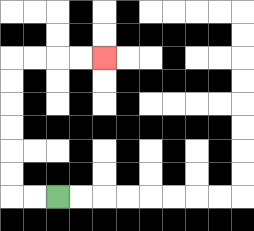{'start': '[2, 8]', 'end': '[4, 2]', 'path_directions': 'L,L,U,U,U,U,U,U,R,R,R,R', 'path_coordinates': '[[2, 8], [1, 8], [0, 8], [0, 7], [0, 6], [0, 5], [0, 4], [0, 3], [0, 2], [1, 2], [2, 2], [3, 2], [4, 2]]'}